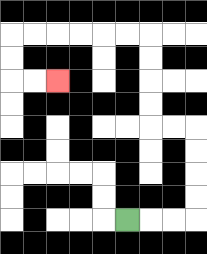{'start': '[5, 9]', 'end': '[2, 3]', 'path_directions': 'R,R,R,U,U,U,U,L,L,U,U,U,U,L,L,L,L,L,L,D,D,R,R', 'path_coordinates': '[[5, 9], [6, 9], [7, 9], [8, 9], [8, 8], [8, 7], [8, 6], [8, 5], [7, 5], [6, 5], [6, 4], [6, 3], [6, 2], [6, 1], [5, 1], [4, 1], [3, 1], [2, 1], [1, 1], [0, 1], [0, 2], [0, 3], [1, 3], [2, 3]]'}